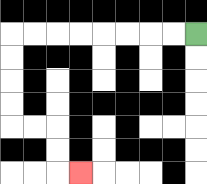{'start': '[8, 1]', 'end': '[3, 7]', 'path_directions': 'L,L,L,L,L,L,L,L,D,D,D,D,R,R,D,D,R', 'path_coordinates': '[[8, 1], [7, 1], [6, 1], [5, 1], [4, 1], [3, 1], [2, 1], [1, 1], [0, 1], [0, 2], [0, 3], [0, 4], [0, 5], [1, 5], [2, 5], [2, 6], [2, 7], [3, 7]]'}